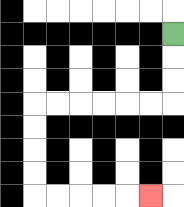{'start': '[7, 1]', 'end': '[6, 8]', 'path_directions': 'D,D,D,L,L,L,L,L,L,D,D,D,D,R,R,R,R,R', 'path_coordinates': '[[7, 1], [7, 2], [7, 3], [7, 4], [6, 4], [5, 4], [4, 4], [3, 4], [2, 4], [1, 4], [1, 5], [1, 6], [1, 7], [1, 8], [2, 8], [3, 8], [4, 8], [5, 8], [6, 8]]'}